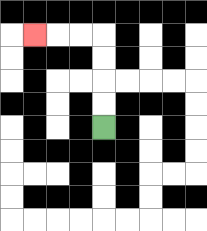{'start': '[4, 5]', 'end': '[1, 1]', 'path_directions': 'U,U,U,U,L,L,L', 'path_coordinates': '[[4, 5], [4, 4], [4, 3], [4, 2], [4, 1], [3, 1], [2, 1], [1, 1]]'}